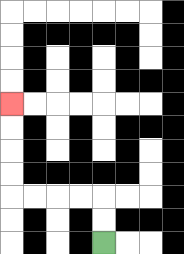{'start': '[4, 10]', 'end': '[0, 4]', 'path_directions': 'U,U,L,L,L,L,U,U,U,U', 'path_coordinates': '[[4, 10], [4, 9], [4, 8], [3, 8], [2, 8], [1, 8], [0, 8], [0, 7], [0, 6], [0, 5], [0, 4]]'}